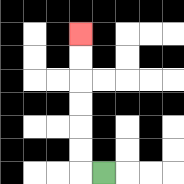{'start': '[4, 7]', 'end': '[3, 1]', 'path_directions': 'L,U,U,U,U,U,U', 'path_coordinates': '[[4, 7], [3, 7], [3, 6], [3, 5], [3, 4], [3, 3], [3, 2], [3, 1]]'}